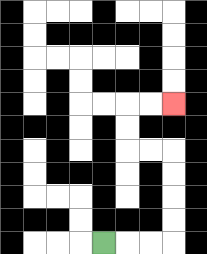{'start': '[4, 10]', 'end': '[7, 4]', 'path_directions': 'R,R,R,U,U,U,U,L,L,U,U,R,R', 'path_coordinates': '[[4, 10], [5, 10], [6, 10], [7, 10], [7, 9], [7, 8], [7, 7], [7, 6], [6, 6], [5, 6], [5, 5], [5, 4], [6, 4], [7, 4]]'}